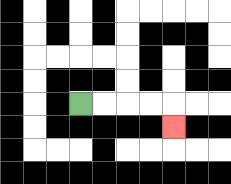{'start': '[3, 4]', 'end': '[7, 5]', 'path_directions': 'R,R,R,R,D', 'path_coordinates': '[[3, 4], [4, 4], [5, 4], [6, 4], [7, 4], [7, 5]]'}